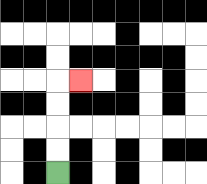{'start': '[2, 7]', 'end': '[3, 3]', 'path_directions': 'U,U,U,U,R', 'path_coordinates': '[[2, 7], [2, 6], [2, 5], [2, 4], [2, 3], [3, 3]]'}